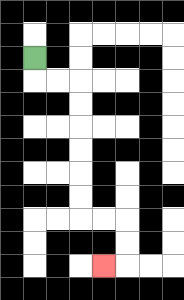{'start': '[1, 2]', 'end': '[4, 11]', 'path_directions': 'D,R,R,D,D,D,D,D,D,R,R,D,D,L', 'path_coordinates': '[[1, 2], [1, 3], [2, 3], [3, 3], [3, 4], [3, 5], [3, 6], [3, 7], [3, 8], [3, 9], [4, 9], [5, 9], [5, 10], [5, 11], [4, 11]]'}